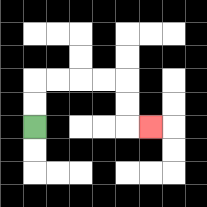{'start': '[1, 5]', 'end': '[6, 5]', 'path_directions': 'U,U,R,R,R,R,D,D,R', 'path_coordinates': '[[1, 5], [1, 4], [1, 3], [2, 3], [3, 3], [4, 3], [5, 3], [5, 4], [5, 5], [6, 5]]'}